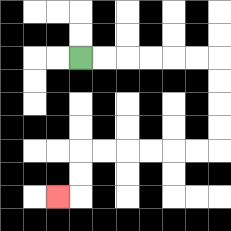{'start': '[3, 2]', 'end': '[2, 8]', 'path_directions': 'R,R,R,R,R,R,D,D,D,D,L,L,L,L,L,L,D,D,L', 'path_coordinates': '[[3, 2], [4, 2], [5, 2], [6, 2], [7, 2], [8, 2], [9, 2], [9, 3], [9, 4], [9, 5], [9, 6], [8, 6], [7, 6], [6, 6], [5, 6], [4, 6], [3, 6], [3, 7], [3, 8], [2, 8]]'}